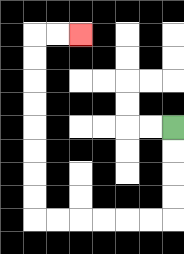{'start': '[7, 5]', 'end': '[3, 1]', 'path_directions': 'D,D,D,D,L,L,L,L,L,L,U,U,U,U,U,U,U,U,R,R', 'path_coordinates': '[[7, 5], [7, 6], [7, 7], [7, 8], [7, 9], [6, 9], [5, 9], [4, 9], [3, 9], [2, 9], [1, 9], [1, 8], [1, 7], [1, 6], [1, 5], [1, 4], [1, 3], [1, 2], [1, 1], [2, 1], [3, 1]]'}